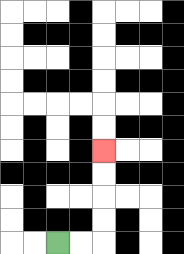{'start': '[2, 10]', 'end': '[4, 6]', 'path_directions': 'R,R,U,U,U,U', 'path_coordinates': '[[2, 10], [3, 10], [4, 10], [4, 9], [4, 8], [4, 7], [4, 6]]'}